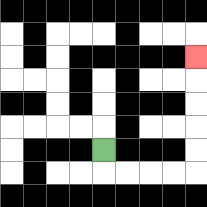{'start': '[4, 6]', 'end': '[8, 2]', 'path_directions': 'D,R,R,R,R,U,U,U,U,U', 'path_coordinates': '[[4, 6], [4, 7], [5, 7], [6, 7], [7, 7], [8, 7], [8, 6], [8, 5], [8, 4], [8, 3], [8, 2]]'}